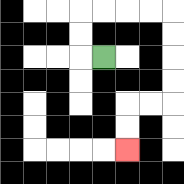{'start': '[4, 2]', 'end': '[5, 6]', 'path_directions': 'L,U,U,R,R,R,R,D,D,D,D,L,L,D,D', 'path_coordinates': '[[4, 2], [3, 2], [3, 1], [3, 0], [4, 0], [5, 0], [6, 0], [7, 0], [7, 1], [7, 2], [7, 3], [7, 4], [6, 4], [5, 4], [5, 5], [5, 6]]'}